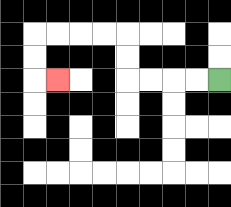{'start': '[9, 3]', 'end': '[2, 3]', 'path_directions': 'L,L,L,L,U,U,L,L,L,L,D,D,R', 'path_coordinates': '[[9, 3], [8, 3], [7, 3], [6, 3], [5, 3], [5, 2], [5, 1], [4, 1], [3, 1], [2, 1], [1, 1], [1, 2], [1, 3], [2, 3]]'}